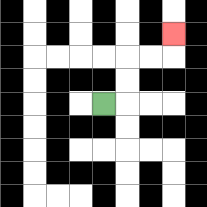{'start': '[4, 4]', 'end': '[7, 1]', 'path_directions': 'R,U,U,R,R,U', 'path_coordinates': '[[4, 4], [5, 4], [5, 3], [5, 2], [6, 2], [7, 2], [7, 1]]'}